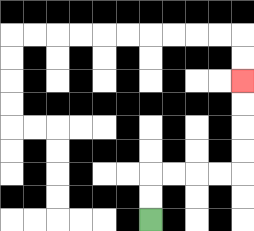{'start': '[6, 9]', 'end': '[10, 3]', 'path_directions': 'U,U,R,R,R,R,U,U,U,U', 'path_coordinates': '[[6, 9], [6, 8], [6, 7], [7, 7], [8, 7], [9, 7], [10, 7], [10, 6], [10, 5], [10, 4], [10, 3]]'}